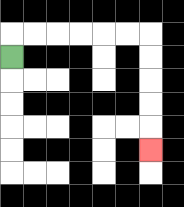{'start': '[0, 2]', 'end': '[6, 6]', 'path_directions': 'U,R,R,R,R,R,R,D,D,D,D,D', 'path_coordinates': '[[0, 2], [0, 1], [1, 1], [2, 1], [3, 1], [4, 1], [5, 1], [6, 1], [6, 2], [6, 3], [6, 4], [6, 5], [6, 6]]'}